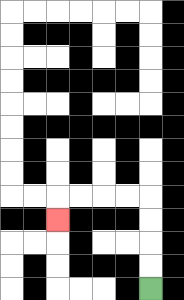{'start': '[6, 12]', 'end': '[2, 9]', 'path_directions': 'U,U,U,U,L,L,L,L,D', 'path_coordinates': '[[6, 12], [6, 11], [6, 10], [6, 9], [6, 8], [5, 8], [4, 8], [3, 8], [2, 8], [2, 9]]'}